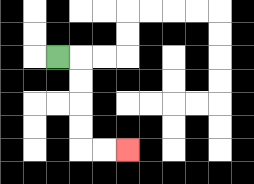{'start': '[2, 2]', 'end': '[5, 6]', 'path_directions': 'R,D,D,D,D,R,R', 'path_coordinates': '[[2, 2], [3, 2], [3, 3], [3, 4], [3, 5], [3, 6], [4, 6], [5, 6]]'}